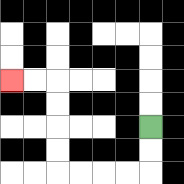{'start': '[6, 5]', 'end': '[0, 3]', 'path_directions': 'D,D,L,L,L,L,U,U,U,U,L,L', 'path_coordinates': '[[6, 5], [6, 6], [6, 7], [5, 7], [4, 7], [3, 7], [2, 7], [2, 6], [2, 5], [2, 4], [2, 3], [1, 3], [0, 3]]'}